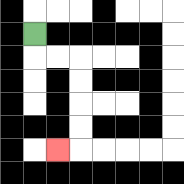{'start': '[1, 1]', 'end': '[2, 6]', 'path_directions': 'D,R,R,D,D,D,D,L', 'path_coordinates': '[[1, 1], [1, 2], [2, 2], [3, 2], [3, 3], [3, 4], [3, 5], [3, 6], [2, 6]]'}